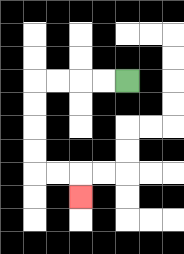{'start': '[5, 3]', 'end': '[3, 8]', 'path_directions': 'L,L,L,L,D,D,D,D,R,R,D', 'path_coordinates': '[[5, 3], [4, 3], [3, 3], [2, 3], [1, 3], [1, 4], [1, 5], [1, 6], [1, 7], [2, 7], [3, 7], [3, 8]]'}